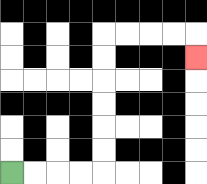{'start': '[0, 7]', 'end': '[8, 2]', 'path_directions': 'R,R,R,R,U,U,U,U,U,U,R,R,R,R,D', 'path_coordinates': '[[0, 7], [1, 7], [2, 7], [3, 7], [4, 7], [4, 6], [4, 5], [4, 4], [4, 3], [4, 2], [4, 1], [5, 1], [6, 1], [7, 1], [8, 1], [8, 2]]'}